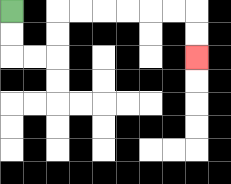{'start': '[0, 0]', 'end': '[8, 2]', 'path_directions': 'D,D,R,R,U,U,R,R,R,R,R,R,D,D', 'path_coordinates': '[[0, 0], [0, 1], [0, 2], [1, 2], [2, 2], [2, 1], [2, 0], [3, 0], [4, 0], [5, 0], [6, 0], [7, 0], [8, 0], [8, 1], [8, 2]]'}